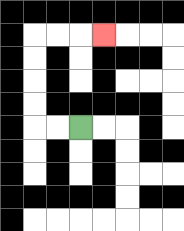{'start': '[3, 5]', 'end': '[4, 1]', 'path_directions': 'L,L,U,U,U,U,R,R,R', 'path_coordinates': '[[3, 5], [2, 5], [1, 5], [1, 4], [1, 3], [1, 2], [1, 1], [2, 1], [3, 1], [4, 1]]'}